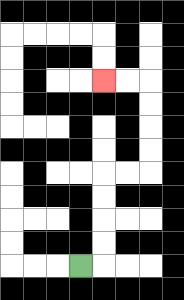{'start': '[3, 11]', 'end': '[4, 3]', 'path_directions': 'R,U,U,U,U,R,R,U,U,U,U,L,L', 'path_coordinates': '[[3, 11], [4, 11], [4, 10], [4, 9], [4, 8], [4, 7], [5, 7], [6, 7], [6, 6], [6, 5], [6, 4], [6, 3], [5, 3], [4, 3]]'}